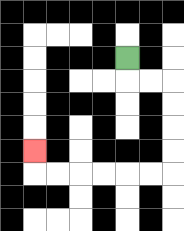{'start': '[5, 2]', 'end': '[1, 6]', 'path_directions': 'D,R,R,D,D,D,D,L,L,L,L,L,L,U', 'path_coordinates': '[[5, 2], [5, 3], [6, 3], [7, 3], [7, 4], [7, 5], [7, 6], [7, 7], [6, 7], [5, 7], [4, 7], [3, 7], [2, 7], [1, 7], [1, 6]]'}